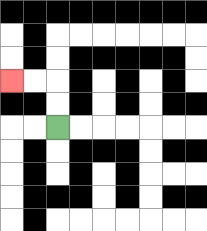{'start': '[2, 5]', 'end': '[0, 3]', 'path_directions': 'U,U,L,L', 'path_coordinates': '[[2, 5], [2, 4], [2, 3], [1, 3], [0, 3]]'}